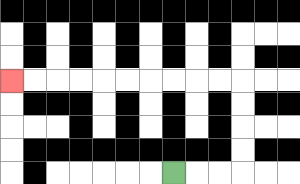{'start': '[7, 7]', 'end': '[0, 3]', 'path_directions': 'R,R,R,U,U,U,U,L,L,L,L,L,L,L,L,L,L', 'path_coordinates': '[[7, 7], [8, 7], [9, 7], [10, 7], [10, 6], [10, 5], [10, 4], [10, 3], [9, 3], [8, 3], [7, 3], [6, 3], [5, 3], [4, 3], [3, 3], [2, 3], [1, 3], [0, 3]]'}